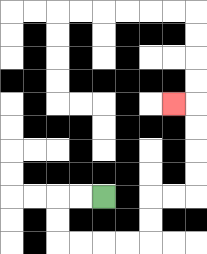{'start': '[4, 8]', 'end': '[7, 4]', 'path_directions': 'L,L,D,D,R,R,R,R,U,U,R,R,U,U,U,U,L', 'path_coordinates': '[[4, 8], [3, 8], [2, 8], [2, 9], [2, 10], [3, 10], [4, 10], [5, 10], [6, 10], [6, 9], [6, 8], [7, 8], [8, 8], [8, 7], [8, 6], [8, 5], [8, 4], [7, 4]]'}